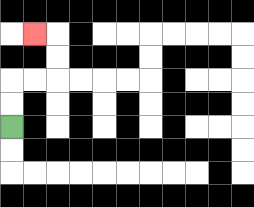{'start': '[0, 5]', 'end': '[1, 1]', 'path_directions': 'U,U,R,R,U,U,L', 'path_coordinates': '[[0, 5], [0, 4], [0, 3], [1, 3], [2, 3], [2, 2], [2, 1], [1, 1]]'}